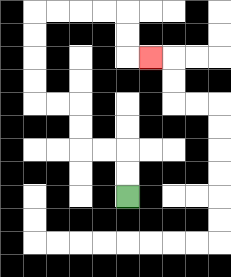{'start': '[5, 8]', 'end': '[6, 2]', 'path_directions': 'U,U,L,L,U,U,L,L,U,U,U,U,R,R,R,R,D,D,R', 'path_coordinates': '[[5, 8], [5, 7], [5, 6], [4, 6], [3, 6], [3, 5], [3, 4], [2, 4], [1, 4], [1, 3], [1, 2], [1, 1], [1, 0], [2, 0], [3, 0], [4, 0], [5, 0], [5, 1], [5, 2], [6, 2]]'}